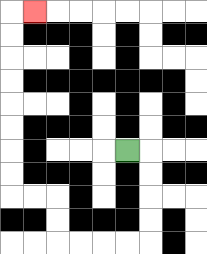{'start': '[5, 6]', 'end': '[1, 0]', 'path_directions': 'R,D,D,D,D,L,L,L,L,U,U,L,L,U,U,U,U,U,U,U,U,R', 'path_coordinates': '[[5, 6], [6, 6], [6, 7], [6, 8], [6, 9], [6, 10], [5, 10], [4, 10], [3, 10], [2, 10], [2, 9], [2, 8], [1, 8], [0, 8], [0, 7], [0, 6], [0, 5], [0, 4], [0, 3], [0, 2], [0, 1], [0, 0], [1, 0]]'}